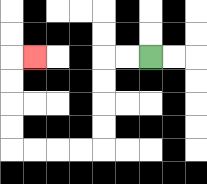{'start': '[6, 2]', 'end': '[1, 2]', 'path_directions': 'L,L,D,D,D,D,L,L,L,L,U,U,U,U,R', 'path_coordinates': '[[6, 2], [5, 2], [4, 2], [4, 3], [4, 4], [4, 5], [4, 6], [3, 6], [2, 6], [1, 6], [0, 6], [0, 5], [0, 4], [0, 3], [0, 2], [1, 2]]'}